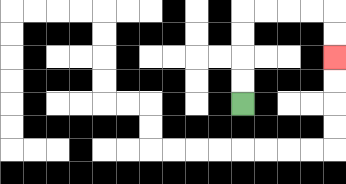{'start': '[10, 4]', 'end': '[14, 2]', 'path_directions': 'U,U,U,U,R,R,R,R,D,D', 'path_coordinates': '[[10, 4], [10, 3], [10, 2], [10, 1], [10, 0], [11, 0], [12, 0], [13, 0], [14, 0], [14, 1], [14, 2]]'}